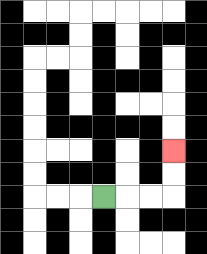{'start': '[4, 8]', 'end': '[7, 6]', 'path_directions': 'R,R,R,U,U', 'path_coordinates': '[[4, 8], [5, 8], [6, 8], [7, 8], [7, 7], [7, 6]]'}